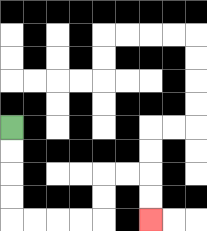{'start': '[0, 5]', 'end': '[6, 9]', 'path_directions': 'D,D,D,D,R,R,R,R,U,U,R,R,D,D', 'path_coordinates': '[[0, 5], [0, 6], [0, 7], [0, 8], [0, 9], [1, 9], [2, 9], [3, 9], [4, 9], [4, 8], [4, 7], [5, 7], [6, 7], [6, 8], [6, 9]]'}